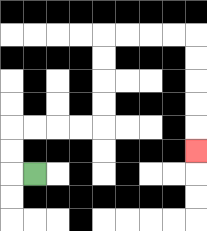{'start': '[1, 7]', 'end': '[8, 6]', 'path_directions': 'L,U,U,R,R,R,R,U,U,U,U,R,R,R,R,D,D,D,D,D', 'path_coordinates': '[[1, 7], [0, 7], [0, 6], [0, 5], [1, 5], [2, 5], [3, 5], [4, 5], [4, 4], [4, 3], [4, 2], [4, 1], [5, 1], [6, 1], [7, 1], [8, 1], [8, 2], [8, 3], [8, 4], [8, 5], [8, 6]]'}